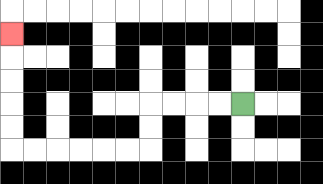{'start': '[10, 4]', 'end': '[0, 1]', 'path_directions': 'L,L,L,L,D,D,L,L,L,L,L,L,U,U,U,U,U', 'path_coordinates': '[[10, 4], [9, 4], [8, 4], [7, 4], [6, 4], [6, 5], [6, 6], [5, 6], [4, 6], [3, 6], [2, 6], [1, 6], [0, 6], [0, 5], [0, 4], [0, 3], [0, 2], [0, 1]]'}